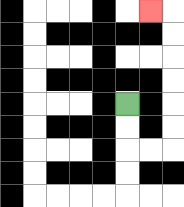{'start': '[5, 4]', 'end': '[6, 0]', 'path_directions': 'D,D,R,R,U,U,U,U,U,U,L', 'path_coordinates': '[[5, 4], [5, 5], [5, 6], [6, 6], [7, 6], [7, 5], [7, 4], [7, 3], [7, 2], [7, 1], [7, 0], [6, 0]]'}